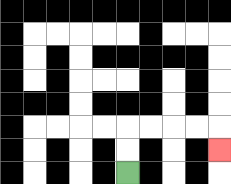{'start': '[5, 7]', 'end': '[9, 6]', 'path_directions': 'U,U,R,R,R,R,D', 'path_coordinates': '[[5, 7], [5, 6], [5, 5], [6, 5], [7, 5], [8, 5], [9, 5], [9, 6]]'}